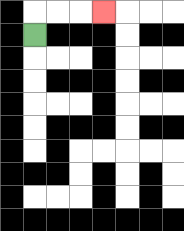{'start': '[1, 1]', 'end': '[4, 0]', 'path_directions': 'U,R,R,R', 'path_coordinates': '[[1, 1], [1, 0], [2, 0], [3, 0], [4, 0]]'}